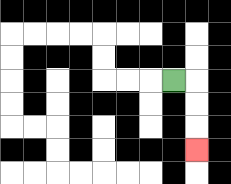{'start': '[7, 3]', 'end': '[8, 6]', 'path_directions': 'R,D,D,D', 'path_coordinates': '[[7, 3], [8, 3], [8, 4], [8, 5], [8, 6]]'}